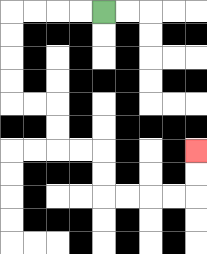{'start': '[4, 0]', 'end': '[8, 6]', 'path_directions': 'L,L,L,L,D,D,D,D,R,R,D,D,R,R,D,D,R,R,R,R,U,U', 'path_coordinates': '[[4, 0], [3, 0], [2, 0], [1, 0], [0, 0], [0, 1], [0, 2], [0, 3], [0, 4], [1, 4], [2, 4], [2, 5], [2, 6], [3, 6], [4, 6], [4, 7], [4, 8], [5, 8], [6, 8], [7, 8], [8, 8], [8, 7], [8, 6]]'}